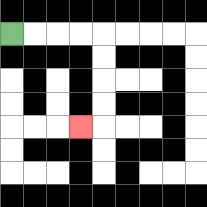{'start': '[0, 1]', 'end': '[3, 5]', 'path_directions': 'R,R,R,R,D,D,D,D,L', 'path_coordinates': '[[0, 1], [1, 1], [2, 1], [3, 1], [4, 1], [4, 2], [4, 3], [4, 4], [4, 5], [3, 5]]'}